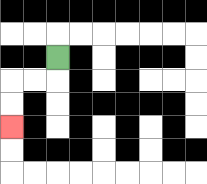{'start': '[2, 2]', 'end': '[0, 5]', 'path_directions': 'D,L,L,D,D', 'path_coordinates': '[[2, 2], [2, 3], [1, 3], [0, 3], [0, 4], [0, 5]]'}